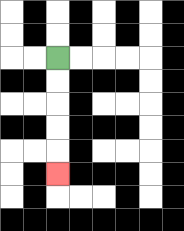{'start': '[2, 2]', 'end': '[2, 7]', 'path_directions': 'D,D,D,D,D', 'path_coordinates': '[[2, 2], [2, 3], [2, 4], [2, 5], [2, 6], [2, 7]]'}